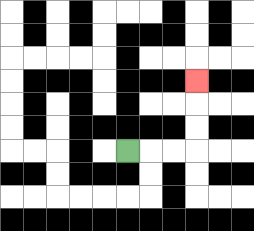{'start': '[5, 6]', 'end': '[8, 3]', 'path_directions': 'R,R,R,U,U,U', 'path_coordinates': '[[5, 6], [6, 6], [7, 6], [8, 6], [8, 5], [8, 4], [8, 3]]'}